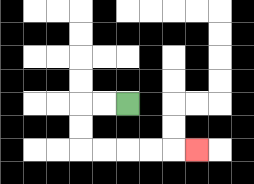{'start': '[5, 4]', 'end': '[8, 6]', 'path_directions': 'L,L,D,D,R,R,R,R,R', 'path_coordinates': '[[5, 4], [4, 4], [3, 4], [3, 5], [3, 6], [4, 6], [5, 6], [6, 6], [7, 6], [8, 6]]'}